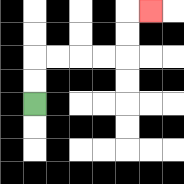{'start': '[1, 4]', 'end': '[6, 0]', 'path_directions': 'U,U,R,R,R,R,U,U,R', 'path_coordinates': '[[1, 4], [1, 3], [1, 2], [2, 2], [3, 2], [4, 2], [5, 2], [5, 1], [5, 0], [6, 0]]'}